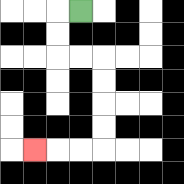{'start': '[3, 0]', 'end': '[1, 6]', 'path_directions': 'L,D,D,R,R,D,D,D,D,L,L,L', 'path_coordinates': '[[3, 0], [2, 0], [2, 1], [2, 2], [3, 2], [4, 2], [4, 3], [4, 4], [4, 5], [4, 6], [3, 6], [2, 6], [1, 6]]'}